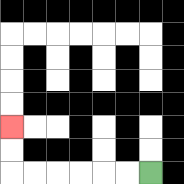{'start': '[6, 7]', 'end': '[0, 5]', 'path_directions': 'L,L,L,L,L,L,U,U', 'path_coordinates': '[[6, 7], [5, 7], [4, 7], [3, 7], [2, 7], [1, 7], [0, 7], [0, 6], [0, 5]]'}